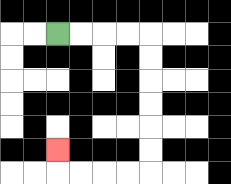{'start': '[2, 1]', 'end': '[2, 6]', 'path_directions': 'R,R,R,R,D,D,D,D,D,D,L,L,L,L,U', 'path_coordinates': '[[2, 1], [3, 1], [4, 1], [5, 1], [6, 1], [6, 2], [6, 3], [6, 4], [6, 5], [6, 6], [6, 7], [5, 7], [4, 7], [3, 7], [2, 7], [2, 6]]'}